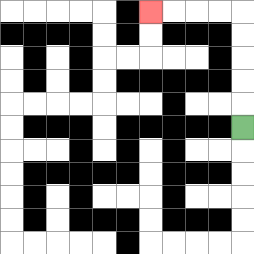{'start': '[10, 5]', 'end': '[6, 0]', 'path_directions': 'U,U,U,U,U,L,L,L,L', 'path_coordinates': '[[10, 5], [10, 4], [10, 3], [10, 2], [10, 1], [10, 0], [9, 0], [8, 0], [7, 0], [6, 0]]'}